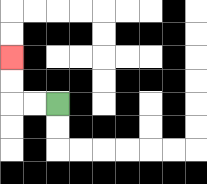{'start': '[2, 4]', 'end': '[0, 2]', 'path_directions': 'L,L,U,U', 'path_coordinates': '[[2, 4], [1, 4], [0, 4], [0, 3], [0, 2]]'}